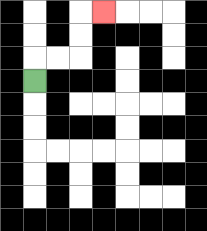{'start': '[1, 3]', 'end': '[4, 0]', 'path_directions': 'U,R,R,U,U,R', 'path_coordinates': '[[1, 3], [1, 2], [2, 2], [3, 2], [3, 1], [3, 0], [4, 0]]'}